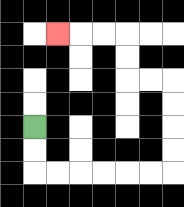{'start': '[1, 5]', 'end': '[2, 1]', 'path_directions': 'D,D,R,R,R,R,R,R,U,U,U,U,L,L,U,U,L,L,L', 'path_coordinates': '[[1, 5], [1, 6], [1, 7], [2, 7], [3, 7], [4, 7], [5, 7], [6, 7], [7, 7], [7, 6], [7, 5], [7, 4], [7, 3], [6, 3], [5, 3], [5, 2], [5, 1], [4, 1], [3, 1], [2, 1]]'}